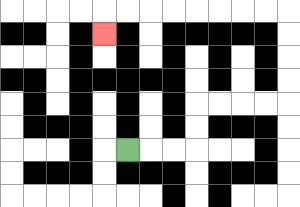{'start': '[5, 6]', 'end': '[4, 1]', 'path_directions': 'R,R,R,U,U,R,R,R,R,U,U,U,U,L,L,L,L,L,L,L,L,D', 'path_coordinates': '[[5, 6], [6, 6], [7, 6], [8, 6], [8, 5], [8, 4], [9, 4], [10, 4], [11, 4], [12, 4], [12, 3], [12, 2], [12, 1], [12, 0], [11, 0], [10, 0], [9, 0], [8, 0], [7, 0], [6, 0], [5, 0], [4, 0], [4, 1]]'}